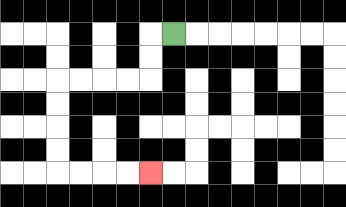{'start': '[7, 1]', 'end': '[6, 7]', 'path_directions': 'L,D,D,L,L,L,L,D,D,D,D,R,R,R,R', 'path_coordinates': '[[7, 1], [6, 1], [6, 2], [6, 3], [5, 3], [4, 3], [3, 3], [2, 3], [2, 4], [2, 5], [2, 6], [2, 7], [3, 7], [4, 7], [5, 7], [6, 7]]'}